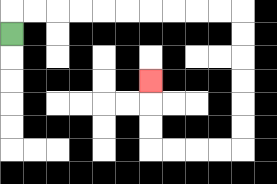{'start': '[0, 1]', 'end': '[6, 3]', 'path_directions': 'U,R,R,R,R,R,R,R,R,R,R,D,D,D,D,D,D,L,L,L,L,U,U,U', 'path_coordinates': '[[0, 1], [0, 0], [1, 0], [2, 0], [3, 0], [4, 0], [5, 0], [6, 0], [7, 0], [8, 0], [9, 0], [10, 0], [10, 1], [10, 2], [10, 3], [10, 4], [10, 5], [10, 6], [9, 6], [8, 6], [7, 6], [6, 6], [6, 5], [6, 4], [6, 3]]'}